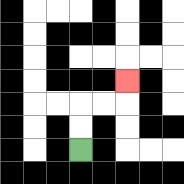{'start': '[3, 6]', 'end': '[5, 3]', 'path_directions': 'U,U,R,R,U', 'path_coordinates': '[[3, 6], [3, 5], [3, 4], [4, 4], [5, 4], [5, 3]]'}